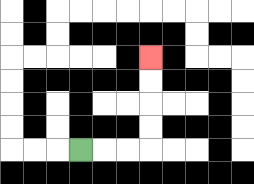{'start': '[3, 6]', 'end': '[6, 2]', 'path_directions': 'R,R,R,U,U,U,U', 'path_coordinates': '[[3, 6], [4, 6], [5, 6], [6, 6], [6, 5], [6, 4], [6, 3], [6, 2]]'}